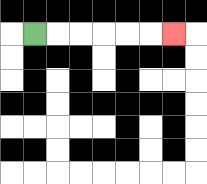{'start': '[1, 1]', 'end': '[7, 1]', 'path_directions': 'R,R,R,R,R,R', 'path_coordinates': '[[1, 1], [2, 1], [3, 1], [4, 1], [5, 1], [6, 1], [7, 1]]'}